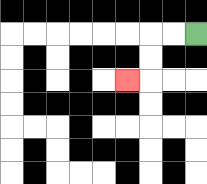{'start': '[8, 1]', 'end': '[5, 3]', 'path_directions': 'L,L,D,D,L', 'path_coordinates': '[[8, 1], [7, 1], [6, 1], [6, 2], [6, 3], [5, 3]]'}